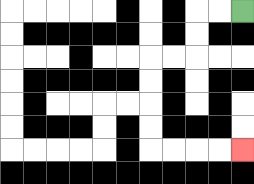{'start': '[10, 0]', 'end': '[10, 6]', 'path_directions': 'L,L,D,D,L,L,D,D,D,D,R,R,R,R', 'path_coordinates': '[[10, 0], [9, 0], [8, 0], [8, 1], [8, 2], [7, 2], [6, 2], [6, 3], [6, 4], [6, 5], [6, 6], [7, 6], [8, 6], [9, 6], [10, 6]]'}